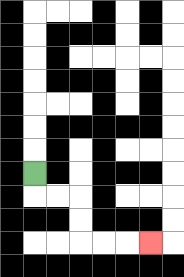{'start': '[1, 7]', 'end': '[6, 10]', 'path_directions': 'D,R,R,D,D,R,R,R', 'path_coordinates': '[[1, 7], [1, 8], [2, 8], [3, 8], [3, 9], [3, 10], [4, 10], [5, 10], [6, 10]]'}